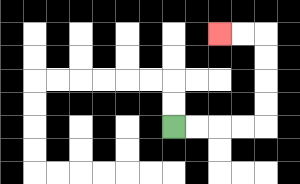{'start': '[7, 5]', 'end': '[9, 1]', 'path_directions': 'R,R,R,R,U,U,U,U,L,L', 'path_coordinates': '[[7, 5], [8, 5], [9, 5], [10, 5], [11, 5], [11, 4], [11, 3], [11, 2], [11, 1], [10, 1], [9, 1]]'}